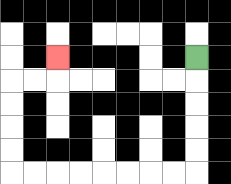{'start': '[8, 2]', 'end': '[2, 2]', 'path_directions': 'D,D,D,D,D,L,L,L,L,L,L,L,L,U,U,U,U,R,R,U', 'path_coordinates': '[[8, 2], [8, 3], [8, 4], [8, 5], [8, 6], [8, 7], [7, 7], [6, 7], [5, 7], [4, 7], [3, 7], [2, 7], [1, 7], [0, 7], [0, 6], [0, 5], [0, 4], [0, 3], [1, 3], [2, 3], [2, 2]]'}